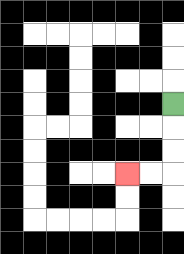{'start': '[7, 4]', 'end': '[5, 7]', 'path_directions': 'D,D,D,L,L', 'path_coordinates': '[[7, 4], [7, 5], [7, 6], [7, 7], [6, 7], [5, 7]]'}